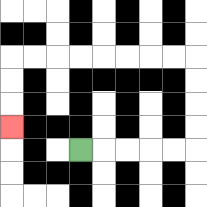{'start': '[3, 6]', 'end': '[0, 5]', 'path_directions': 'R,R,R,R,R,U,U,U,U,L,L,L,L,L,L,L,L,D,D,D', 'path_coordinates': '[[3, 6], [4, 6], [5, 6], [6, 6], [7, 6], [8, 6], [8, 5], [8, 4], [8, 3], [8, 2], [7, 2], [6, 2], [5, 2], [4, 2], [3, 2], [2, 2], [1, 2], [0, 2], [0, 3], [0, 4], [0, 5]]'}